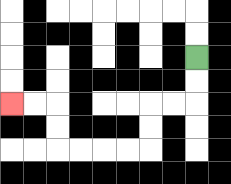{'start': '[8, 2]', 'end': '[0, 4]', 'path_directions': 'D,D,L,L,D,D,L,L,L,L,U,U,L,L', 'path_coordinates': '[[8, 2], [8, 3], [8, 4], [7, 4], [6, 4], [6, 5], [6, 6], [5, 6], [4, 6], [3, 6], [2, 6], [2, 5], [2, 4], [1, 4], [0, 4]]'}